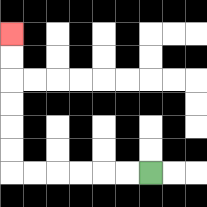{'start': '[6, 7]', 'end': '[0, 1]', 'path_directions': 'L,L,L,L,L,L,U,U,U,U,U,U', 'path_coordinates': '[[6, 7], [5, 7], [4, 7], [3, 7], [2, 7], [1, 7], [0, 7], [0, 6], [0, 5], [0, 4], [0, 3], [0, 2], [0, 1]]'}